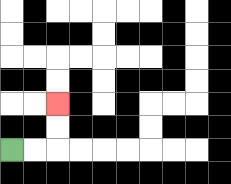{'start': '[0, 6]', 'end': '[2, 4]', 'path_directions': 'R,R,U,U', 'path_coordinates': '[[0, 6], [1, 6], [2, 6], [2, 5], [2, 4]]'}